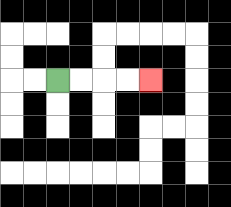{'start': '[2, 3]', 'end': '[6, 3]', 'path_directions': 'R,R,R,R', 'path_coordinates': '[[2, 3], [3, 3], [4, 3], [5, 3], [6, 3]]'}